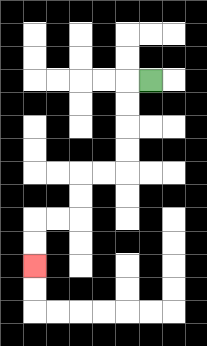{'start': '[6, 3]', 'end': '[1, 11]', 'path_directions': 'L,D,D,D,D,L,L,D,D,L,L,D,D', 'path_coordinates': '[[6, 3], [5, 3], [5, 4], [5, 5], [5, 6], [5, 7], [4, 7], [3, 7], [3, 8], [3, 9], [2, 9], [1, 9], [1, 10], [1, 11]]'}